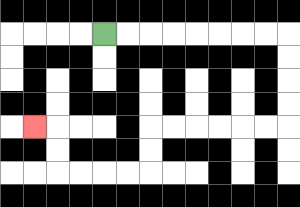{'start': '[4, 1]', 'end': '[1, 5]', 'path_directions': 'R,R,R,R,R,R,R,R,D,D,D,D,L,L,L,L,L,L,D,D,L,L,L,L,U,U,L', 'path_coordinates': '[[4, 1], [5, 1], [6, 1], [7, 1], [8, 1], [9, 1], [10, 1], [11, 1], [12, 1], [12, 2], [12, 3], [12, 4], [12, 5], [11, 5], [10, 5], [9, 5], [8, 5], [7, 5], [6, 5], [6, 6], [6, 7], [5, 7], [4, 7], [3, 7], [2, 7], [2, 6], [2, 5], [1, 5]]'}